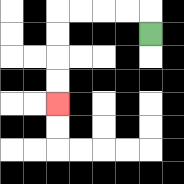{'start': '[6, 1]', 'end': '[2, 4]', 'path_directions': 'U,L,L,L,L,D,D,D,D', 'path_coordinates': '[[6, 1], [6, 0], [5, 0], [4, 0], [3, 0], [2, 0], [2, 1], [2, 2], [2, 3], [2, 4]]'}